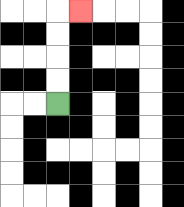{'start': '[2, 4]', 'end': '[3, 0]', 'path_directions': 'U,U,U,U,R', 'path_coordinates': '[[2, 4], [2, 3], [2, 2], [2, 1], [2, 0], [3, 0]]'}